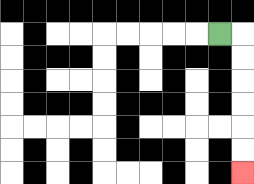{'start': '[9, 1]', 'end': '[10, 7]', 'path_directions': 'R,D,D,D,D,D,D', 'path_coordinates': '[[9, 1], [10, 1], [10, 2], [10, 3], [10, 4], [10, 5], [10, 6], [10, 7]]'}